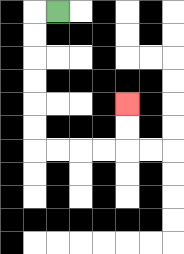{'start': '[2, 0]', 'end': '[5, 4]', 'path_directions': 'L,D,D,D,D,D,D,R,R,R,R,U,U', 'path_coordinates': '[[2, 0], [1, 0], [1, 1], [1, 2], [1, 3], [1, 4], [1, 5], [1, 6], [2, 6], [3, 6], [4, 6], [5, 6], [5, 5], [5, 4]]'}